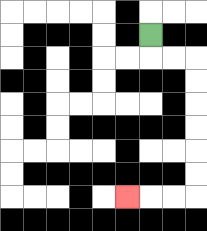{'start': '[6, 1]', 'end': '[5, 8]', 'path_directions': 'D,R,R,D,D,D,D,D,D,L,L,L', 'path_coordinates': '[[6, 1], [6, 2], [7, 2], [8, 2], [8, 3], [8, 4], [8, 5], [8, 6], [8, 7], [8, 8], [7, 8], [6, 8], [5, 8]]'}